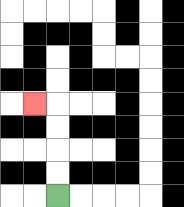{'start': '[2, 8]', 'end': '[1, 4]', 'path_directions': 'U,U,U,U,L', 'path_coordinates': '[[2, 8], [2, 7], [2, 6], [2, 5], [2, 4], [1, 4]]'}